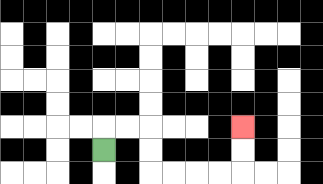{'start': '[4, 6]', 'end': '[10, 5]', 'path_directions': 'U,R,R,D,D,R,R,R,R,U,U', 'path_coordinates': '[[4, 6], [4, 5], [5, 5], [6, 5], [6, 6], [6, 7], [7, 7], [8, 7], [9, 7], [10, 7], [10, 6], [10, 5]]'}